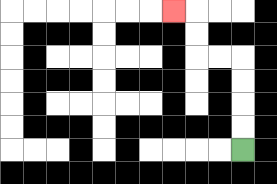{'start': '[10, 6]', 'end': '[7, 0]', 'path_directions': 'U,U,U,U,L,L,U,U,L', 'path_coordinates': '[[10, 6], [10, 5], [10, 4], [10, 3], [10, 2], [9, 2], [8, 2], [8, 1], [8, 0], [7, 0]]'}